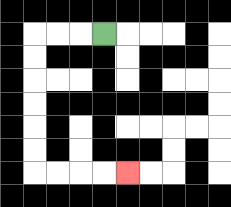{'start': '[4, 1]', 'end': '[5, 7]', 'path_directions': 'L,L,L,D,D,D,D,D,D,R,R,R,R', 'path_coordinates': '[[4, 1], [3, 1], [2, 1], [1, 1], [1, 2], [1, 3], [1, 4], [1, 5], [1, 6], [1, 7], [2, 7], [3, 7], [4, 7], [5, 7]]'}